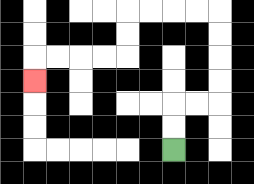{'start': '[7, 6]', 'end': '[1, 3]', 'path_directions': 'U,U,R,R,U,U,U,U,L,L,L,L,D,D,L,L,L,L,D', 'path_coordinates': '[[7, 6], [7, 5], [7, 4], [8, 4], [9, 4], [9, 3], [9, 2], [9, 1], [9, 0], [8, 0], [7, 0], [6, 0], [5, 0], [5, 1], [5, 2], [4, 2], [3, 2], [2, 2], [1, 2], [1, 3]]'}